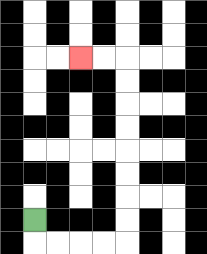{'start': '[1, 9]', 'end': '[3, 2]', 'path_directions': 'D,R,R,R,R,U,U,U,U,U,U,U,U,L,L', 'path_coordinates': '[[1, 9], [1, 10], [2, 10], [3, 10], [4, 10], [5, 10], [5, 9], [5, 8], [5, 7], [5, 6], [5, 5], [5, 4], [5, 3], [5, 2], [4, 2], [3, 2]]'}